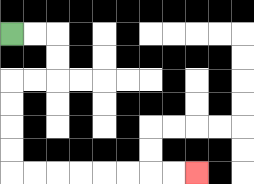{'start': '[0, 1]', 'end': '[8, 7]', 'path_directions': 'R,R,D,D,L,L,D,D,D,D,R,R,R,R,R,R,R,R', 'path_coordinates': '[[0, 1], [1, 1], [2, 1], [2, 2], [2, 3], [1, 3], [0, 3], [0, 4], [0, 5], [0, 6], [0, 7], [1, 7], [2, 7], [3, 7], [4, 7], [5, 7], [6, 7], [7, 7], [8, 7]]'}